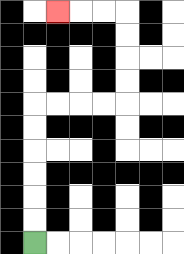{'start': '[1, 10]', 'end': '[2, 0]', 'path_directions': 'U,U,U,U,U,U,R,R,R,R,U,U,U,U,L,L,L', 'path_coordinates': '[[1, 10], [1, 9], [1, 8], [1, 7], [1, 6], [1, 5], [1, 4], [2, 4], [3, 4], [4, 4], [5, 4], [5, 3], [5, 2], [5, 1], [5, 0], [4, 0], [3, 0], [2, 0]]'}